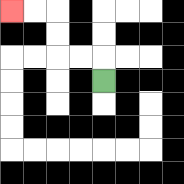{'start': '[4, 3]', 'end': '[0, 0]', 'path_directions': 'U,L,L,U,U,L,L', 'path_coordinates': '[[4, 3], [4, 2], [3, 2], [2, 2], [2, 1], [2, 0], [1, 0], [0, 0]]'}